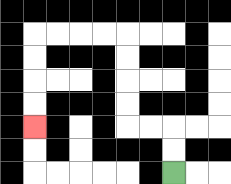{'start': '[7, 7]', 'end': '[1, 5]', 'path_directions': 'U,U,L,L,U,U,U,U,L,L,L,L,D,D,D,D', 'path_coordinates': '[[7, 7], [7, 6], [7, 5], [6, 5], [5, 5], [5, 4], [5, 3], [5, 2], [5, 1], [4, 1], [3, 1], [2, 1], [1, 1], [1, 2], [1, 3], [1, 4], [1, 5]]'}